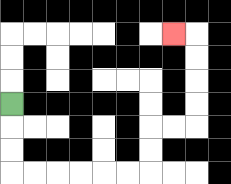{'start': '[0, 4]', 'end': '[7, 1]', 'path_directions': 'D,D,D,R,R,R,R,R,R,U,U,R,R,U,U,U,U,L', 'path_coordinates': '[[0, 4], [0, 5], [0, 6], [0, 7], [1, 7], [2, 7], [3, 7], [4, 7], [5, 7], [6, 7], [6, 6], [6, 5], [7, 5], [8, 5], [8, 4], [8, 3], [8, 2], [8, 1], [7, 1]]'}